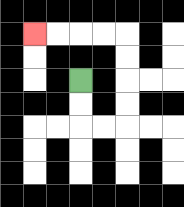{'start': '[3, 3]', 'end': '[1, 1]', 'path_directions': 'D,D,R,R,U,U,U,U,L,L,L,L', 'path_coordinates': '[[3, 3], [3, 4], [3, 5], [4, 5], [5, 5], [5, 4], [5, 3], [5, 2], [5, 1], [4, 1], [3, 1], [2, 1], [1, 1]]'}